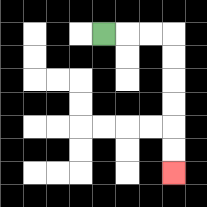{'start': '[4, 1]', 'end': '[7, 7]', 'path_directions': 'R,R,R,D,D,D,D,D,D', 'path_coordinates': '[[4, 1], [5, 1], [6, 1], [7, 1], [7, 2], [7, 3], [7, 4], [7, 5], [7, 6], [7, 7]]'}